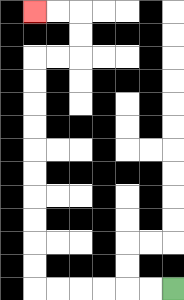{'start': '[7, 12]', 'end': '[1, 0]', 'path_directions': 'L,L,L,L,L,L,U,U,U,U,U,U,U,U,U,U,R,R,U,U,L,L', 'path_coordinates': '[[7, 12], [6, 12], [5, 12], [4, 12], [3, 12], [2, 12], [1, 12], [1, 11], [1, 10], [1, 9], [1, 8], [1, 7], [1, 6], [1, 5], [1, 4], [1, 3], [1, 2], [2, 2], [3, 2], [3, 1], [3, 0], [2, 0], [1, 0]]'}